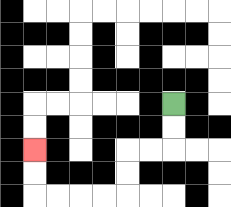{'start': '[7, 4]', 'end': '[1, 6]', 'path_directions': 'D,D,L,L,D,D,L,L,L,L,U,U', 'path_coordinates': '[[7, 4], [7, 5], [7, 6], [6, 6], [5, 6], [5, 7], [5, 8], [4, 8], [3, 8], [2, 8], [1, 8], [1, 7], [1, 6]]'}